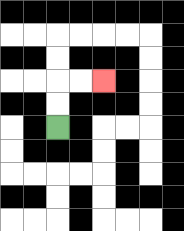{'start': '[2, 5]', 'end': '[4, 3]', 'path_directions': 'U,U,R,R', 'path_coordinates': '[[2, 5], [2, 4], [2, 3], [3, 3], [4, 3]]'}